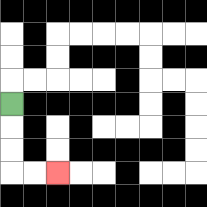{'start': '[0, 4]', 'end': '[2, 7]', 'path_directions': 'D,D,D,R,R', 'path_coordinates': '[[0, 4], [0, 5], [0, 6], [0, 7], [1, 7], [2, 7]]'}